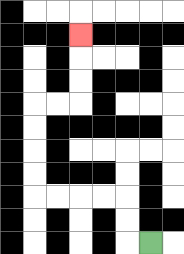{'start': '[6, 10]', 'end': '[3, 1]', 'path_directions': 'L,U,U,L,L,L,L,U,U,U,U,R,R,U,U,U', 'path_coordinates': '[[6, 10], [5, 10], [5, 9], [5, 8], [4, 8], [3, 8], [2, 8], [1, 8], [1, 7], [1, 6], [1, 5], [1, 4], [2, 4], [3, 4], [3, 3], [3, 2], [3, 1]]'}